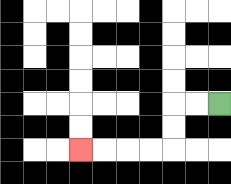{'start': '[9, 4]', 'end': '[3, 6]', 'path_directions': 'L,L,D,D,L,L,L,L', 'path_coordinates': '[[9, 4], [8, 4], [7, 4], [7, 5], [7, 6], [6, 6], [5, 6], [4, 6], [3, 6]]'}